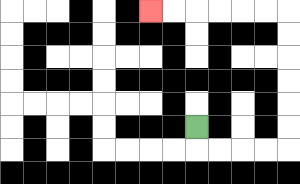{'start': '[8, 5]', 'end': '[6, 0]', 'path_directions': 'D,R,R,R,R,U,U,U,U,U,U,L,L,L,L,L,L', 'path_coordinates': '[[8, 5], [8, 6], [9, 6], [10, 6], [11, 6], [12, 6], [12, 5], [12, 4], [12, 3], [12, 2], [12, 1], [12, 0], [11, 0], [10, 0], [9, 0], [8, 0], [7, 0], [6, 0]]'}